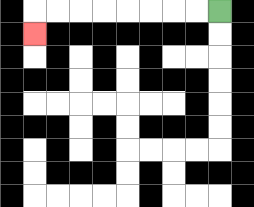{'start': '[9, 0]', 'end': '[1, 1]', 'path_directions': 'L,L,L,L,L,L,L,L,D', 'path_coordinates': '[[9, 0], [8, 0], [7, 0], [6, 0], [5, 0], [4, 0], [3, 0], [2, 0], [1, 0], [1, 1]]'}